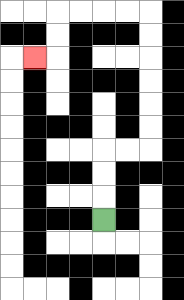{'start': '[4, 9]', 'end': '[1, 2]', 'path_directions': 'U,U,U,R,R,U,U,U,U,U,U,L,L,L,L,D,D,L', 'path_coordinates': '[[4, 9], [4, 8], [4, 7], [4, 6], [5, 6], [6, 6], [6, 5], [6, 4], [6, 3], [6, 2], [6, 1], [6, 0], [5, 0], [4, 0], [3, 0], [2, 0], [2, 1], [2, 2], [1, 2]]'}